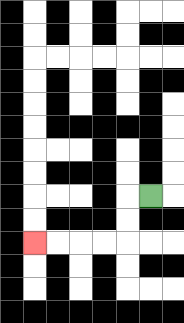{'start': '[6, 8]', 'end': '[1, 10]', 'path_directions': 'L,D,D,L,L,L,L', 'path_coordinates': '[[6, 8], [5, 8], [5, 9], [5, 10], [4, 10], [3, 10], [2, 10], [1, 10]]'}